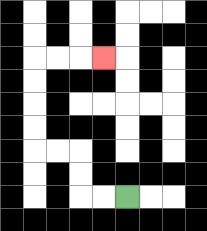{'start': '[5, 8]', 'end': '[4, 2]', 'path_directions': 'L,L,U,U,L,L,U,U,U,U,R,R,R', 'path_coordinates': '[[5, 8], [4, 8], [3, 8], [3, 7], [3, 6], [2, 6], [1, 6], [1, 5], [1, 4], [1, 3], [1, 2], [2, 2], [3, 2], [4, 2]]'}